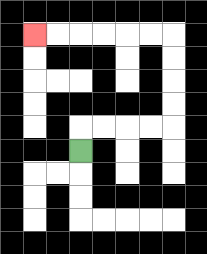{'start': '[3, 6]', 'end': '[1, 1]', 'path_directions': 'U,R,R,R,R,U,U,U,U,L,L,L,L,L,L', 'path_coordinates': '[[3, 6], [3, 5], [4, 5], [5, 5], [6, 5], [7, 5], [7, 4], [7, 3], [7, 2], [7, 1], [6, 1], [5, 1], [4, 1], [3, 1], [2, 1], [1, 1]]'}